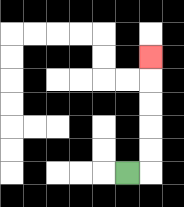{'start': '[5, 7]', 'end': '[6, 2]', 'path_directions': 'R,U,U,U,U,U', 'path_coordinates': '[[5, 7], [6, 7], [6, 6], [6, 5], [6, 4], [6, 3], [6, 2]]'}